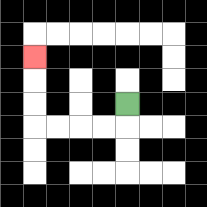{'start': '[5, 4]', 'end': '[1, 2]', 'path_directions': 'D,L,L,L,L,U,U,U', 'path_coordinates': '[[5, 4], [5, 5], [4, 5], [3, 5], [2, 5], [1, 5], [1, 4], [1, 3], [1, 2]]'}